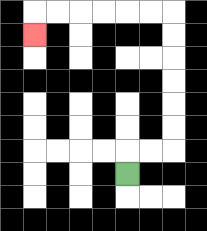{'start': '[5, 7]', 'end': '[1, 1]', 'path_directions': 'U,R,R,U,U,U,U,U,U,L,L,L,L,L,L,D', 'path_coordinates': '[[5, 7], [5, 6], [6, 6], [7, 6], [7, 5], [7, 4], [7, 3], [7, 2], [7, 1], [7, 0], [6, 0], [5, 0], [4, 0], [3, 0], [2, 0], [1, 0], [1, 1]]'}